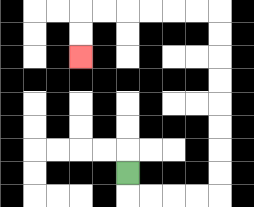{'start': '[5, 7]', 'end': '[3, 2]', 'path_directions': 'D,R,R,R,R,U,U,U,U,U,U,U,U,L,L,L,L,L,L,D,D', 'path_coordinates': '[[5, 7], [5, 8], [6, 8], [7, 8], [8, 8], [9, 8], [9, 7], [9, 6], [9, 5], [9, 4], [9, 3], [9, 2], [9, 1], [9, 0], [8, 0], [7, 0], [6, 0], [5, 0], [4, 0], [3, 0], [3, 1], [3, 2]]'}